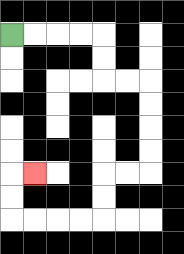{'start': '[0, 1]', 'end': '[1, 7]', 'path_directions': 'R,R,R,R,D,D,R,R,D,D,D,D,L,L,D,D,L,L,L,L,U,U,R', 'path_coordinates': '[[0, 1], [1, 1], [2, 1], [3, 1], [4, 1], [4, 2], [4, 3], [5, 3], [6, 3], [6, 4], [6, 5], [6, 6], [6, 7], [5, 7], [4, 7], [4, 8], [4, 9], [3, 9], [2, 9], [1, 9], [0, 9], [0, 8], [0, 7], [1, 7]]'}